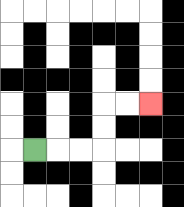{'start': '[1, 6]', 'end': '[6, 4]', 'path_directions': 'R,R,R,U,U,R,R', 'path_coordinates': '[[1, 6], [2, 6], [3, 6], [4, 6], [4, 5], [4, 4], [5, 4], [6, 4]]'}